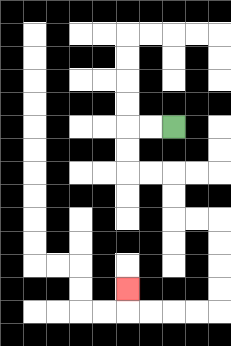{'start': '[7, 5]', 'end': '[5, 12]', 'path_directions': 'L,L,D,D,R,R,D,D,R,R,D,D,D,D,L,L,L,L,U', 'path_coordinates': '[[7, 5], [6, 5], [5, 5], [5, 6], [5, 7], [6, 7], [7, 7], [7, 8], [7, 9], [8, 9], [9, 9], [9, 10], [9, 11], [9, 12], [9, 13], [8, 13], [7, 13], [6, 13], [5, 13], [5, 12]]'}